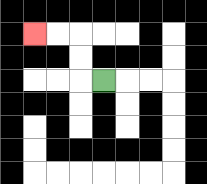{'start': '[4, 3]', 'end': '[1, 1]', 'path_directions': 'L,U,U,L,L', 'path_coordinates': '[[4, 3], [3, 3], [3, 2], [3, 1], [2, 1], [1, 1]]'}